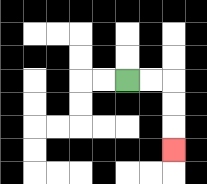{'start': '[5, 3]', 'end': '[7, 6]', 'path_directions': 'R,R,D,D,D', 'path_coordinates': '[[5, 3], [6, 3], [7, 3], [7, 4], [7, 5], [7, 6]]'}